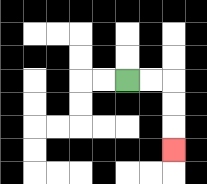{'start': '[5, 3]', 'end': '[7, 6]', 'path_directions': 'R,R,D,D,D', 'path_coordinates': '[[5, 3], [6, 3], [7, 3], [7, 4], [7, 5], [7, 6]]'}